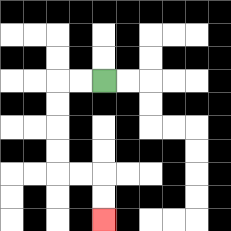{'start': '[4, 3]', 'end': '[4, 9]', 'path_directions': 'L,L,D,D,D,D,R,R,D,D', 'path_coordinates': '[[4, 3], [3, 3], [2, 3], [2, 4], [2, 5], [2, 6], [2, 7], [3, 7], [4, 7], [4, 8], [4, 9]]'}